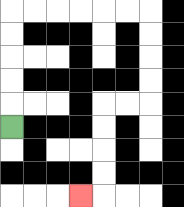{'start': '[0, 5]', 'end': '[3, 8]', 'path_directions': 'U,U,U,U,U,R,R,R,R,R,R,D,D,D,D,L,L,D,D,D,D,L', 'path_coordinates': '[[0, 5], [0, 4], [0, 3], [0, 2], [0, 1], [0, 0], [1, 0], [2, 0], [3, 0], [4, 0], [5, 0], [6, 0], [6, 1], [6, 2], [6, 3], [6, 4], [5, 4], [4, 4], [4, 5], [4, 6], [4, 7], [4, 8], [3, 8]]'}